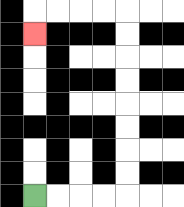{'start': '[1, 8]', 'end': '[1, 1]', 'path_directions': 'R,R,R,R,U,U,U,U,U,U,U,U,L,L,L,L,D', 'path_coordinates': '[[1, 8], [2, 8], [3, 8], [4, 8], [5, 8], [5, 7], [5, 6], [5, 5], [5, 4], [5, 3], [5, 2], [5, 1], [5, 0], [4, 0], [3, 0], [2, 0], [1, 0], [1, 1]]'}